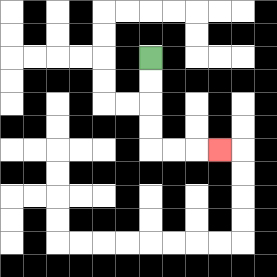{'start': '[6, 2]', 'end': '[9, 6]', 'path_directions': 'D,D,D,D,R,R,R', 'path_coordinates': '[[6, 2], [6, 3], [6, 4], [6, 5], [6, 6], [7, 6], [8, 6], [9, 6]]'}